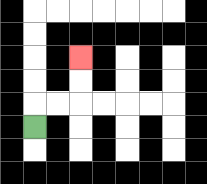{'start': '[1, 5]', 'end': '[3, 2]', 'path_directions': 'U,R,R,U,U', 'path_coordinates': '[[1, 5], [1, 4], [2, 4], [3, 4], [3, 3], [3, 2]]'}